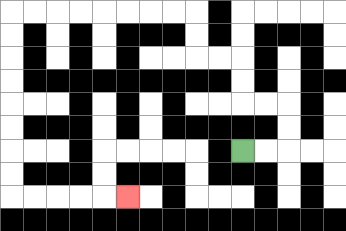{'start': '[10, 6]', 'end': '[5, 8]', 'path_directions': 'R,R,U,U,L,L,U,U,L,L,U,U,L,L,L,L,L,L,L,L,D,D,D,D,D,D,D,D,R,R,R,R,R', 'path_coordinates': '[[10, 6], [11, 6], [12, 6], [12, 5], [12, 4], [11, 4], [10, 4], [10, 3], [10, 2], [9, 2], [8, 2], [8, 1], [8, 0], [7, 0], [6, 0], [5, 0], [4, 0], [3, 0], [2, 0], [1, 0], [0, 0], [0, 1], [0, 2], [0, 3], [0, 4], [0, 5], [0, 6], [0, 7], [0, 8], [1, 8], [2, 8], [3, 8], [4, 8], [5, 8]]'}